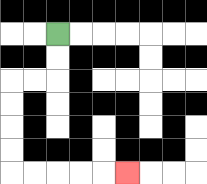{'start': '[2, 1]', 'end': '[5, 7]', 'path_directions': 'D,D,L,L,D,D,D,D,R,R,R,R,R', 'path_coordinates': '[[2, 1], [2, 2], [2, 3], [1, 3], [0, 3], [0, 4], [0, 5], [0, 6], [0, 7], [1, 7], [2, 7], [3, 7], [4, 7], [5, 7]]'}